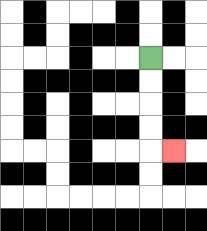{'start': '[6, 2]', 'end': '[7, 6]', 'path_directions': 'D,D,D,D,R', 'path_coordinates': '[[6, 2], [6, 3], [6, 4], [6, 5], [6, 6], [7, 6]]'}